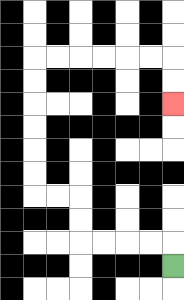{'start': '[7, 11]', 'end': '[7, 4]', 'path_directions': 'U,L,L,L,L,U,U,L,L,U,U,U,U,U,U,R,R,R,R,R,R,D,D', 'path_coordinates': '[[7, 11], [7, 10], [6, 10], [5, 10], [4, 10], [3, 10], [3, 9], [3, 8], [2, 8], [1, 8], [1, 7], [1, 6], [1, 5], [1, 4], [1, 3], [1, 2], [2, 2], [3, 2], [4, 2], [5, 2], [6, 2], [7, 2], [7, 3], [7, 4]]'}